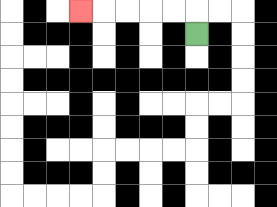{'start': '[8, 1]', 'end': '[3, 0]', 'path_directions': 'U,L,L,L,L,L', 'path_coordinates': '[[8, 1], [8, 0], [7, 0], [6, 0], [5, 0], [4, 0], [3, 0]]'}